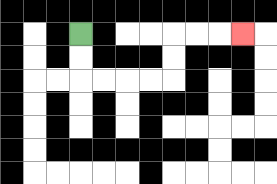{'start': '[3, 1]', 'end': '[10, 1]', 'path_directions': 'D,D,R,R,R,R,U,U,R,R,R', 'path_coordinates': '[[3, 1], [3, 2], [3, 3], [4, 3], [5, 3], [6, 3], [7, 3], [7, 2], [7, 1], [8, 1], [9, 1], [10, 1]]'}